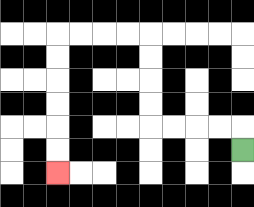{'start': '[10, 6]', 'end': '[2, 7]', 'path_directions': 'U,L,L,L,L,U,U,U,U,L,L,L,L,D,D,D,D,D,D', 'path_coordinates': '[[10, 6], [10, 5], [9, 5], [8, 5], [7, 5], [6, 5], [6, 4], [6, 3], [6, 2], [6, 1], [5, 1], [4, 1], [3, 1], [2, 1], [2, 2], [2, 3], [2, 4], [2, 5], [2, 6], [2, 7]]'}